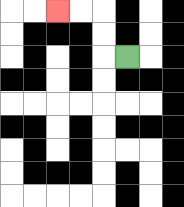{'start': '[5, 2]', 'end': '[2, 0]', 'path_directions': 'L,U,U,L,L', 'path_coordinates': '[[5, 2], [4, 2], [4, 1], [4, 0], [3, 0], [2, 0]]'}